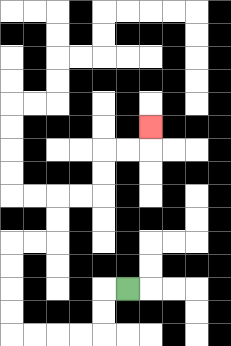{'start': '[5, 12]', 'end': '[6, 5]', 'path_directions': 'L,D,D,L,L,L,L,U,U,U,U,R,R,U,U,R,R,U,U,R,R,U', 'path_coordinates': '[[5, 12], [4, 12], [4, 13], [4, 14], [3, 14], [2, 14], [1, 14], [0, 14], [0, 13], [0, 12], [0, 11], [0, 10], [1, 10], [2, 10], [2, 9], [2, 8], [3, 8], [4, 8], [4, 7], [4, 6], [5, 6], [6, 6], [6, 5]]'}